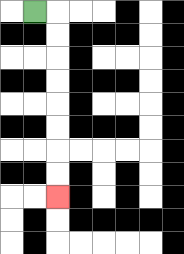{'start': '[1, 0]', 'end': '[2, 8]', 'path_directions': 'R,D,D,D,D,D,D,D,D', 'path_coordinates': '[[1, 0], [2, 0], [2, 1], [2, 2], [2, 3], [2, 4], [2, 5], [2, 6], [2, 7], [2, 8]]'}